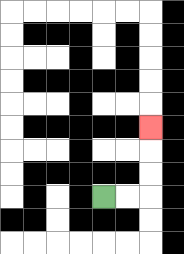{'start': '[4, 8]', 'end': '[6, 5]', 'path_directions': 'R,R,U,U,U', 'path_coordinates': '[[4, 8], [5, 8], [6, 8], [6, 7], [6, 6], [6, 5]]'}